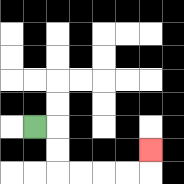{'start': '[1, 5]', 'end': '[6, 6]', 'path_directions': 'R,D,D,R,R,R,R,U', 'path_coordinates': '[[1, 5], [2, 5], [2, 6], [2, 7], [3, 7], [4, 7], [5, 7], [6, 7], [6, 6]]'}